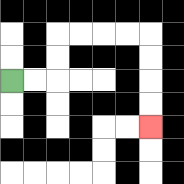{'start': '[0, 3]', 'end': '[6, 5]', 'path_directions': 'R,R,U,U,R,R,R,R,D,D,D,D', 'path_coordinates': '[[0, 3], [1, 3], [2, 3], [2, 2], [2, 1], [3, 1], [4, 1], [5, 1], [6, 1], [6, 2], [6, 3], [6, 4], [6, 5]]'}